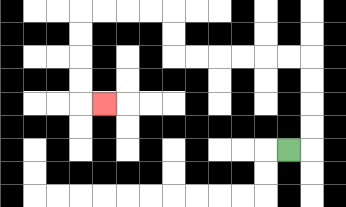{'start': '[12, 6]', 'end': '[4, 4]', 'path_directions': 'R,U,U,U,U,L,L,L,L,L,L,U,U,L,L,L,L,D,D,D,D,R', 'path_coordinates': '[[12, 6], [13, 6], [13, 5], [13, 4], [13, 3], [13, 2], [12, 2], [11, 2], [10, 2], [9, 2], [8, 2], [7, 2], [7, 1], [7, 0], [6, 0], [5, 0], [4, 0], [3, 0], [3, 1], [3, 2], [3, 3], [3, 4], [4, 4]]'}